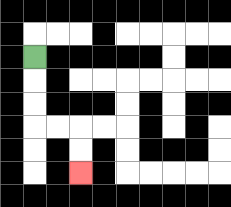{'start': '[1, 2]', 'end': '[3, 7]', 'path_directions': 'D,D,D,R,R,D,D', 'path_coordinates': '[[1, 2], [1, 3], [1, 4], [1, 5], [2, 5], [3, 5], [3, 6], [3, 7]]'}